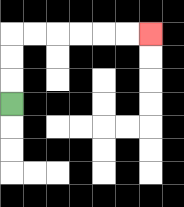{'start': '[0, 4]', 'end': '[6, 1]', 'path_directions': 'U,U,U,R,R,R,R,R,R', 'path_coordinates': '[[0, 4], [0, 3], [0, 2], [0, 1], [1, 1], [2, 1], [3, 1], [4, 1], [5, 1], [6, 1]]'}